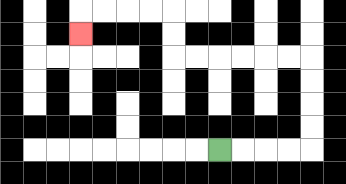{'start': '[9, 6]', 'end': '[3, 1]', 'path_directions': 'R,R,R,R,U,U,U,U,L,L,L,L,L,L,U,U,L,L,L,L,D', 'path_coordinates': '[[9, 6], [10, 6], [11, 6], [12, 6], [13, 6], [13, 5], [13, 4], [13, 3], [13, 2], [12, 2], [11, 2], [10, 2], [9, 2], [8, 2], [7, 2], [7, 1], [7, 0], [6, 0], [5, 0], [4, 0], [3, 0], [3, 1]]'}